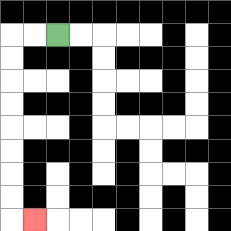{'start': '[2, 1]', 'end': '[1, 9]', 'path_directions': 'L,L,D,D,D,D,D,D,D,D,R', 'path_coordinates': '[[2, 1], [1, 1], [0, 1], [0, 2], [0, 3], [0, 4], [0, 5], [0, 6], [0, 7], [0, 8], [0, 9], [1, 9]]'}